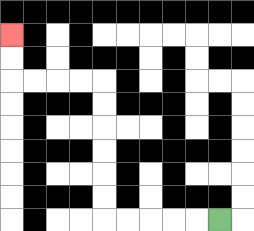{'start': '[9, 9]', 'end': '[0, 1]', 'path_directions': 'L,L,L,L,L,U,U,U,U,U,U,L,L,L,L,U,U', 'path_coordinates': '[[9, 9], [8, 9], [7, 9], [6, 9], [5, 9], [4, 9], [4, 8], [4, 7], [4, 6], [4, 5], [4, 4], [4, 3], [3, 3], [2, 3], [1, 3], [0, 3], [0, 2], [0, 1]]'}